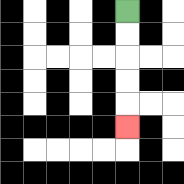{'start': '[5, 0]', 'end': '[5, 5]', 'path_directions': 'D,D,D,D,D', 'path_coordinates': '[[5, 0], [5, 1], [5, 2], [5, 3], [5, 4], [5, 5]]'}